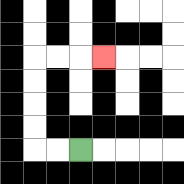{'start': '[3, 6]', 'end': '[4, 2]', 'path_directions': 'L,L,U,U,U,U,R,R,R', 'path_coordinates': '[[3, 6], [2, 6], [1, 6], [1, 5], [1, 4], [1, 3], [1, 2], [2, 2], [3, 2], [4, 2]]'}